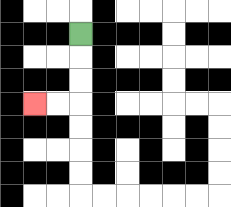{'start': '[3, 1]', 'end': '[1, 4]', 'path_directions': 'D,D,D,L,L', 'path_coordinates': '[[3, 1], [3, 2], [3, 3], [3, 4], [2, 4], [1, 4]]'}